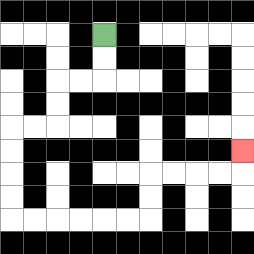{'start': '[4, 1]', 'end': '[10, 6]', 'path_directions': 'D,D,L,L,D,D,L,L,D,D,D,D,R,R,R,R,R,R,U,U,R,R,R,R,U', 'path_coordinates': '[[4, 1], [4, 2], [4, 3], [3, 3], [2, 3], [2, 4], [2, 5], [1, 5], [0, 5], [0, 6], [0, 7], [0, 8], [0, 9], [1, 9], [2, 9], [3, 9], [4, 9], [5, 9], [6, 9], [6, 8], [6, 7], [7, 7], [8, 7], [9, 7], [10, 7], [10, 6]]'}